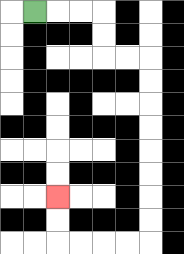{'start': '[1, 0]', 'end': '[2, 8]', 'path_directions': 'R,R,R,D,D,R,R,D,D,D,D,D,D,D,D,L,L,L,L,U,U', 'path_coordinates': '[[1, 0], [2, 0], [3, 0], [4, 0], [4, 1], [4, 2], [5, 2], [6, 2], [6, 3], [6, 4], [6, 5], [6, 6], [6, 7], [6, 8], [6, 9], [6, 10], [5, 10], [4, 10], [3, 10], [2, 10], [2, 9], [2, 8]]'}